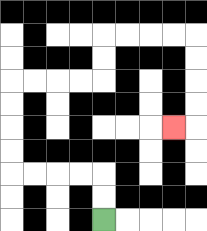{'start': '[4, 9]', 'end': '[7, 5]', 'path_directions': 'U,U,L,L,L,L,U,U,U,U,R,R,R,R,U,U,R,R,R,R,D,D,D,D,L', 'path_coordinates': '[[4, 9], [4, 8], [4, 7], [3, 7], [2, 7], [1, 7], [0, 7], [0, 6], [0, 5], [0, 4], [0, 3], [1, 3], [2, 3], [3, 3], [4, 3], [4, 2], [4, 1], [5, 1], [6, 1], [7, 1], [8, 1], [8, 2], [8, 3], [8, 4], [8, 5], [7, 5]]'}